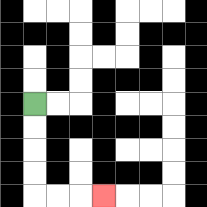{'start': '[1, 4]', 'end': '[4, 8]', 'path_directions': 'D,D,D,D,R,R,R', 'path_coordinates': '[[1, 4], [1, 5], [1, 6], [1, 7], [1, 8], [2, 8], [3, 8], [4, 8]]'}